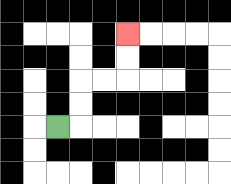{'start': '[2, 5]', 'end': '[5, 1]', 'path_directions': 'R,U,U,R,R,U,U', 'path_coordinates': '[[2, 5], [3, 5], [3, 4], [3, 3], [4, 3], [5, 3], [5, 2], [5, 1]]'}